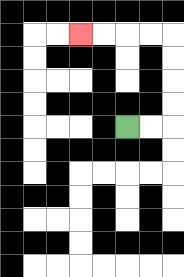{'start': '[5, 5]', 'end': '[3, 1]', 'path_directions': 'R,R,U,U,U,U,L,L,L,L', 'path_coordinates': '[[5, 5], [6, 5], [7, 5], [7, 4], [7, 3], [7, 2], [7, 1], [6, 1], [5, 1], [4, 1], [3, 1]]'}